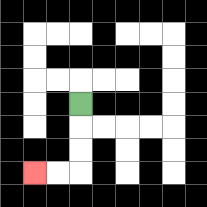{'start': '[3, 4]', 'end': '[1, 7]', 'path_directions': 'D,D,D,L,L', 'path_coordinates': '[[3, 4], [3, 5], [3, 6], [3, 7], [2, 7], [1, 7]]'}